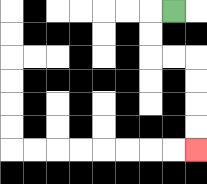{'start': '[7, 0]', 'end': '[8, 6]', 'path_directions': 'L,D,D,R,R,D,D,D,D', 'path_coordinates': '[[7, 0], [6, 0], [6, 1], [6, 2], [7, 2], [8, 2], [8, 3], [8, 4], [8, 5], [8, 6]]'}